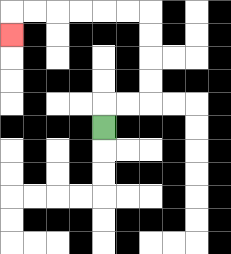{'start': '[4, 5]', 'end': '[0, 1]', 'path_directions': 'U,R,R,U,U,U,U,L,L,L,L,L,L,D', 'path_coordinates': '[[4, 5], [4, 4], [5, 4], [6, 4], [6, 3], [6, 2], [6, 1], [6, 0], [5, 0], [4, 0], [3, 0], [2, 0], [1, 0], [0, 0], [0, 1]]'}